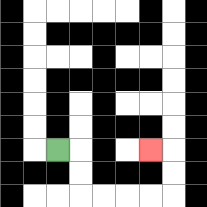{'start': '[2, 6]', 'end': '[6, 6]', 'path_directions': 'R,D,D,R,R,R,R,U,U,L', 'path_coordinates': '[[2, 6], [3, 6], [3, 7], [3, 8], [4, 8], [5, 8], [6, 8], [7, 8], [7, 7], [7, 6], [6, 6]]'}